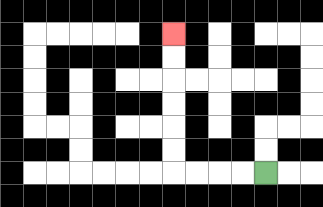{'start': '[11, 7]', 'end': '[7, 1]', 'path_directions': 'L,L,L,L,U,U,U,U,U,U', 'path_coordinates': '[[11, 7], [10, 7], [9, 7], [8, 7], [7, 7], [7, 6], [7, 5], [7, 4], [7, 3], [7, 2], [7, 1]]'}